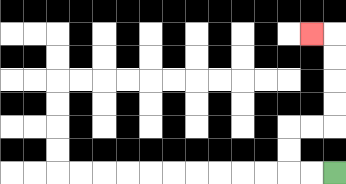{'start': '[14, 7]', 'end': '[13, 1]', 'path_directions': 'L,L,U,U,R,R,U,U,U,U,L', 'path_coordinates': '[[14, 7], [13, 7], [12, 7], [12, 6], [12, 5], [13, 5], [14, 5], [14, 4], [14, 3], [14, 2], [14, 1], [13, 1]]'}